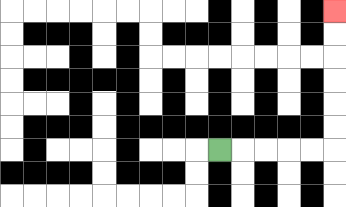{'start': '[9, 6]', 'end': '[14, 0]', 'path_directions': 'R,R,R,R,R,U,U,U,U,U,U', 'path_coordinates': '[[9, 6], [10, 6], [11, 6], [12, 6], [13, 6], [14, 6], [14, 5], [14, 4], [14, 3], [14, 2], [14, 1], [14, 0]]'}